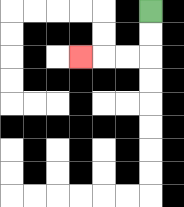{'start': '[6, 0]', 'end': '[3, 2]', 'path_directions': 'D,D,L,L,L', 'path_coordinates': '[[6, 0], [6, 1], [6, 2], [5, 2], [4, 2], [3, 2]]'}